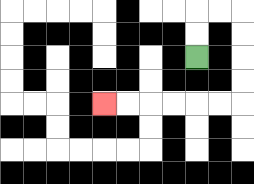{'start': '[8, 2]', 'end': '[4, 4]', 'path_directions': 'U,U,R,R,D,D,D,D,L,L,L,L,L,L', 'path_coordinates': '[[8, 2], [8, 1], [8, 0], [9, 0], [10, 0], [10, 1], [10, 2], [10, 3], [10, 4], [9, 4], [8, 4], [7, 4], [6, 4], [5, 4], [4, 4]]'}